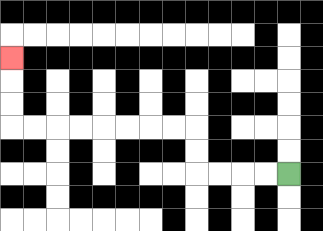{'start': '[12, 7]', 'end': '[0, 2]', 'path_directions': 'L,L,L,L,U,U,L,L,L,L,L,L,L,L,U,U,U', 'path_coordinates': '[[12, 7], [11, 7], [10, 7], [9, 7], [8, 7], [8, 6], [8, 5], [7, 5], [6, 5], [5, 5], [4, 5], [3, 5], [2, 5], [1, 5], [0, 5], [0, 4], [0, 3], [0, 2]]'}